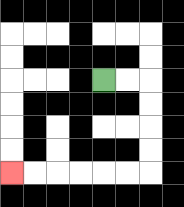{'start': '[4, 3]', 'end': '[0, 7]', 'path_directions': 'R,R,D,D,D,D,L,L,L,L,L,L', 'path_coordinates': '[[4, 3], [5, 3], [6, 3], [6, 4], [6, 5], [6, 6], [6, 7], [5, 7], [4, 7], [3, 7], [2, 7], [1, 7], [0, 7]]'}